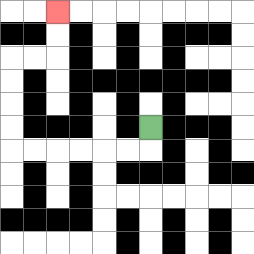{'start': '[6, 5]', 'end': '[2, 0]', 'path_directions': 'D,L,L,L,L,L,L,U,U,U,U,R,R,U,U', 'path_coordinates': '[[6, 5], [6, 6], [5, 6], [4, 6], [3, 6], [2, 6], [1, 6], [0, 6], [0, 5], [0, 4], [0, 3], [0, 2], [1, 2], [2, 2], [2, 1], [2, 0]]'}